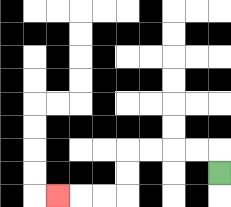{'start': '[9, 7]', 'end': '[2, 8]', 'path_directions': 'U,L,L,L,L,D,D,L,L,L', 'path_coordinates': '[[9, 7], [9, 6], [8, 6], [7, 6], [6, 6], [5, 6], [5, 7], [5, 8], [4, 8], [3, 8], [2, 8]]'}